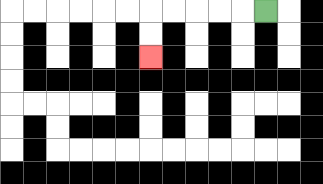{'start': '[11, 0]', 'end': '[6, 2]', 'path_directions': 'L,L,L,L,L,D,D', 'path_coordinates': '[[11, 0], [10, 0], [9, 0], [8, 0], [7, 0], [6, 0], [6, 1], [6, 2]]'}